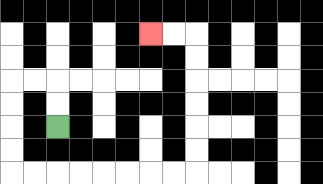{'start': '[2, 5]', 'end': '[6, 1]', 'path_directions': 'U,U,L,L,D,D,D,D,R,R,R,R,R,R,R,R,U,U,U,U,U,U,L,L', 'path_coordinates': '[[2, 5], [2, 4], [2, 3], [1, 3], [0, 3], [0, 4], [0, 5], [0, 6], [0, 7], [1, 7], [2, 7], [3, 7], [4, 7], [5, 7], [6, 7], [7, 7], [8, 7], [8, 6], [8, 5], [8, 4], [8, 3], [8, 2], [8, 1], [7, 1], [6, 1]]'}